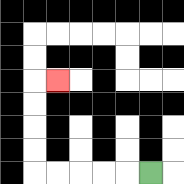{'start': '[6, 7]', 'end': '[2, 3]', 'path_directions': 'L,L,L,L,L,U,U,U,U,R', 'path_coordinates': '[[6, 7], [5, 7], [4, 7], [3, 7], [2, 7], [1, 7], [1, 6], [1, 5], [1, 4], [1, 3], [2, 3]]'}